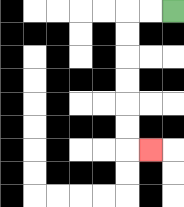{'start': '[7, 0]', 'end': '[6, 6]', 'path_directions': 'L,L,D,D,D,D,D,D,R', 'path_coordinates': '[[7, 0], [6, 0], [5, 0], [5, 1], [5, 2], [5, 3], [5, 4], [5, 5], [5, 6], [6, 6]]'}